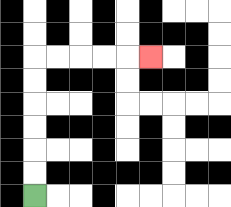{'start': '[1, 8]', 'end': '[6, 2]', 'path_directions': 'U,U,U,U,U,U,R,R,R,R,R', 'path_coordinates': '[[1, 8], [1, 7], [1, 6], [1, 5], [1, 4], [1, 3], [1, 2], [2, 2], [3, 2], [4, 2], [5, 2], [6, 2]]'}